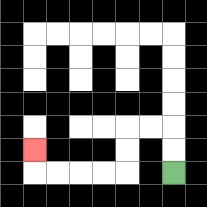{'start': '[7, 7]', 'end': '[1, 6]', 'path_directions': 'U,U,L,L,D,D,L,L,L,L,U', 'path_coordinates': '[[7, 7], [7, 6], [7, 5], [6, 5], [5, 5], [5, 6], [5, 7], [4, 7], [3, 7], [2, 7], [1, 7], [1, 6]]'}